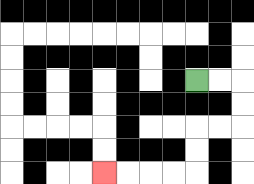{'start': '[8, 3]', 'end': '[4, 7]', 'path_directions': 'R,R,D,D,L,L,D,D,L,L,L,L', 'path_coordinates': '[[8, 3], [9, 3], [10, 3], [10, 4], [10, 5], [9, 5], [8, 5], [8, 6], [8, 7], [7, 7], [6, 7], [5, 7], [4, 7]]'}